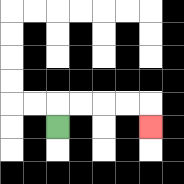{'start': '[2, 5]', 'end': '[6, 5]', 'path_directions': 'U,R,R,R,R,D', 'path_coordinates': '[[2, 5], [2, 4], [3, 4], [4, 4], [5, 4], [6, 4], [6, 5]]'}